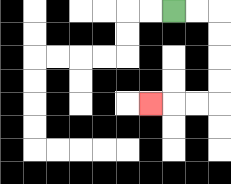{'start': '[7, 0]', 'end': '[6, 4]', 'path_directions': 'R,R,D,D,D,D,L,L,L', 'path_coordinates': '[[7, 0], [8, 0], [9, 0], [9, 1], [9, 2], [9, 3], [9, 4], [8, 4], [7, 4], [6, 4]]'}